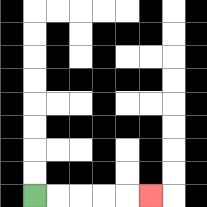{'start': '[1, 8]', 'end': '[6, 8]', 'path_directions': 'R,R,R,R,R', 'path_coordinates': '[[1, 8], [2, 8], [3, 8], [4, 8], [5, 8], [6, 8]]'}